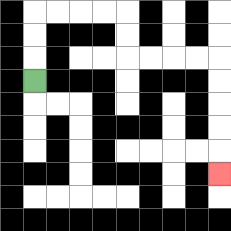{'start': '[1, 3]', 'end': '[9, 7]', 'path_directions': 'U,U,U,R,R,R,R,D,D,R,R,R,R,D,D,D,D,D', 'path_coordinates': '[[1, 3], [1, 2], [1, 1], [1, 0], [2, 0], [3, 0], [4, 0], [5, 0], [5, 1], [5, 2], [6, 2], [7, 2], [8, 2], [9, 2], [9, 3], [9, 4], [9, 5], [9, 6], [9, 7]]'}